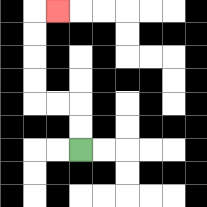{'start': '[3, 6]', 'end': '[2, 0]', 'path_directions': 'U,U,L,L,U,U,U,U,R', 'path_coordinates': '[[3, 6], [3, 5], [3, 4], [2, 4], [1, 4], [1, 3], [1, 2], [1, 1], [1, 0], [2, 0]]'}